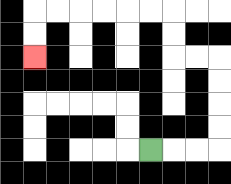{'start': '[6, 6]', 'end': '[1, 2]', 'path_directions': 'R,R,R,U,U,U,U,L,L,U,U,L,L,L,L,L,L,D,D', 'path_coordinates': '[[6, 6], [7, 6], [8, 6], [9, 6], [9, 5], [9, 4], [9, 3], [9, 2], [8, 2], [7, 2], [7, 1], [7, 0], [6, 0], [5, 0], [4, 0], [3, 0], [2, 0], [1, 0], [1, 1], [1, 2]]'}